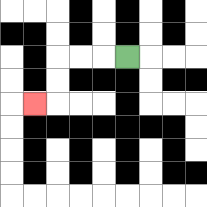{'start': '[5, 2]', 'end': '[1, 4]', 'path_directions': 'L,L,L,D,D,L', 'path_coordinates': '[[5, 2], [4, 2], [3, 2], [2, 2], [2, 3], [2, 4], [1, 4]]'}